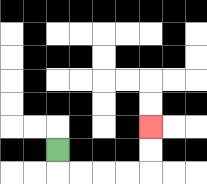{'start': '[2, 6]', 'end': '[6, 5]', 'path_directions': 'D,R,R,R,R,U,U', 'path_coordinates': '[[2, 6], [2, 7], [3, 7], [4, 7], [5, 7], [6, 7], [6, 6], [6, 5]]'}